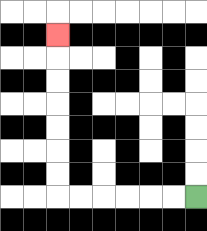{'start': '[8, 8]', 'end': '[2, 1]', 'path_directions': 'L,L,L,L,L,L,U,U,U,U,U,U,U', 'path_coordinates': '[[8, 8], [7, 8], [6, 8], [5, 8], [4, 8], [3, 8], [2, 8], [2, 7], [2, 6], [2, 5], [2, 4], [2, 3], [2, 2], [2, 1]]'}